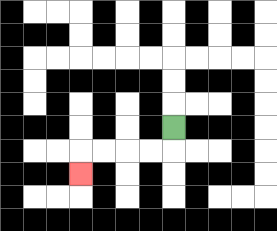{'start': '[7, 5]', 'end': '[3, 7]', 'path_directions': 'D,L,L,L,L,D', 'path_coordinates': '[[7, 5], [7, 6], [6, 6], [5, 6], [4, 6], [3, 6], [3, 7]]'}